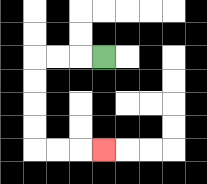{'start': '[4, 2]', 'end': '[4, 6]', 'path_directions': 'L,L,L,D,D,D,D,R,R,R', 'path_coordinates': '[[4, 2], [3, 2], [2, 2], [1, 2], [1, 3], [1, 4], [1, 5], [1, 6], [2, 6], [3, 6], [4, 6]]'}